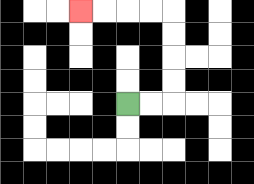{'start': '[5, 4]', 'end': '[3, 0]', 'path_directions': 'R,R,U,U,U,U,L,L,L,L', 'path_coordinates': '[[5, 4], [6, 4], [7, 4], [7, 3], [7, 2], [7, 1], [7, 0], [6, 0], [5, 0], [4, 0], [3, 0]]'}